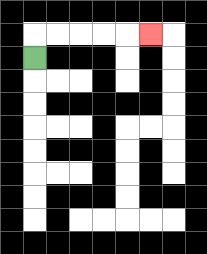{'start': '[1, 2]', 'end': '[6, 1]', 'path_directions': 'U,R,R,R,R,R', 'path_coordinates': '[[1, 2], [1, 1], [2, 1], [3, 1], [4, 1], [5, 1], [6, 1]]'}